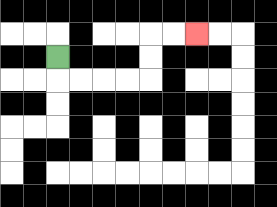{'start': '[2, 2]', 'end': '[8, 1]', 'path_directions': 'D,R,R,R,R,U,U,R,R', 'path_coordinates': '[[2, 2], [2, 3], [3, 3], [4, 3], [5, 3], [6, 3], [6, 2], [6, 1], [7, 1], [8, 1]]'}